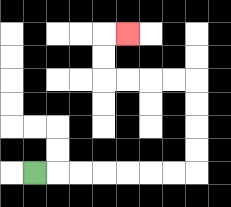{'start': '[1, 7]', 'end': '[5, 1]', 'path_directions': 'R,R,R,R,R,R,R,U,U,U,U,L,L,L,L,U,U,R', 'path_coordinates': '[[1, 7], [2, 7], [3, 7], [4, 7], [5, 7], [6, 7], [7, 7], [8, 7], [8, 6], [8, 5], [8, 4], [8, 3], [7, 3], [6, 3], [5, 3], [4, 3], [4, 2], [4, 1], [5, 1]]'}